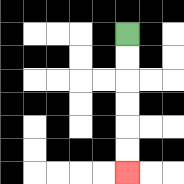{'start': '[5, 1]', 'end': '[5, 7]', 'path_directions': 'D,D,D,D,D,D', 'path_coordinates': '[[5, 1], [5, 2], [5, 3], [5, 4], [5, 5], [5, 6], [5, 7]]'}